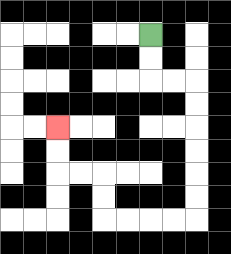{'start': '[6, 1]', 'end': '[2, 5]', 'path_directions': 'D,D,R,R,D,D,D,D,D,D,L,L,L,L,U,U,L,L,U,U', 'path_coordinates': '[[6, 1], [6, 2], [6, 3], [7, 3], [8, 3], [8, 4], [8, 5], [8, 6], [8, 7], [8, 8], [8, 9], [7, 9], [6, 9], [5, 9], [4, 9], [4, 8], [4, 7], [3, 7], [2, 7], [2, 6], [2, 5]]'}